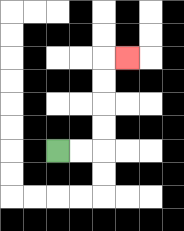{'start': '[2, 6]', 'end': '[5, 2]', 'path_directions': 'R,R,U,U,U,U,R', 'path_coordinates': '[[2, 6], [3, 6], [4, 6], [4, 5], [4, 4], [4, 3], [4, 2], [5, 2]]'}